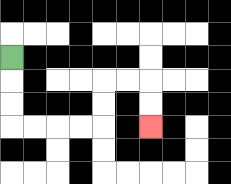{'start': '[0, 2]', 'end': '[6, 5]', 'path_directions': 'D,D,D,R,R,R,R,U,U,R,R,D,D', 'path_coordinates': '[[0, 2], [0, 3], [0, 4], [0, 5], [1, 5], [2, 5], [3, 5], [4, 5], [4, 4], [4, 3], [5, 3], [6, 3], [6, 4], [6, 5]]'}